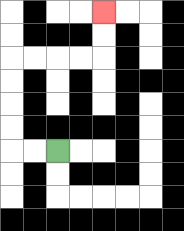{'start': '[2, 6]', 'end': '[4, 0]', 'path_directions': 'L,L,U,U,U,U,R,R,R,R,U,U', 'path_coordinates': '[[2, 6], [1, 6], [0, 6], [0, 5], [0, 4], [0, 3], [0, 2], [1, 2], [2, 2], [3, 2], [4, 2], [4, 1], [4, 0]]'}